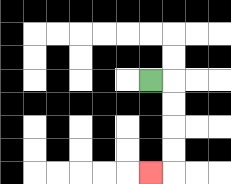{'start': '[6, 3]', 'end': '[6, 7]', 'path_directions': 'R,D,D,D,D,L', 'path_coordinates': '[[6, 3], [7, 3], [7, 4], [7, 5], [7, 6], [7, 7], [6, 7]]'}